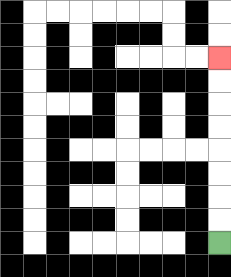{'start': '[9, 10]', 'end': '[9, 2]', 'path_directions': 'U,U,U,U,U,U,U,U', 'path_coordinates': '[[9, 10], [9, 9], [9, 8], [9, 7], [9, 6], [9, 5], [9, 4], [9, 3], [9, 2]]'}